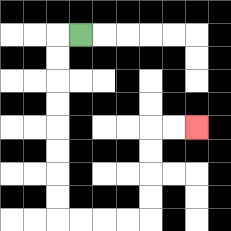{'start': '[3, 1]', 'end': '[8, 5]', 'path_directions': 'L,D,D,D,D,D,D,D,D,R,R,R,R,U,U,U,U,R,R', 'path_coordinates': '[[3, 1], [2, 1], [2, 2], [2, 3], [2, 4], [2, 5], [2, 6], [2, 7], [2, 8], [2, 9], [3, 9], [4, 9], [5, 9], [6, 9], [6, 8], [6, 7], [6, 6], [6, 5], [7, 5], [8, 5]]'}